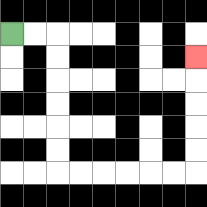{'start': '[0, 1]', 'end': '[8, 2]', 'path_directions': 'R,R,D,D,D,D,D,D,R,R,R,R,R,R,U,U,U,U,U', 'path_coordinates': '[[0, 1], [1, 1], [2, 1], [2, 2], [2, 3], [2, 4], [2, 5], [2, 6], [2, 7], [3, 7], [4, 7], [5, 7], [6, 7], [7, 7], [8, 7], [8, 6], [8, 5], [8, 4], [8, 3], [8, 2]]'}